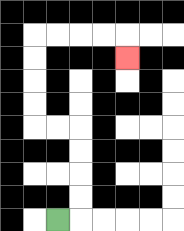{'start': '[2, 9]', 'end': '[5, 2]', 'path_directions': 'R,U,U,U,U,L,L,U,U,U,U,R,R,R,R,D', 'path_coordinates': '[[2, 9], [3, 9], [3, 8], [3, 7], [3, 6], [3, 5], [2, 5], [1, 5], [1, 4], [1, 3], [1, 2], [1, 1], [2, 1], [3, 1], [4, 1], [5, 1], [5, 2]]'}